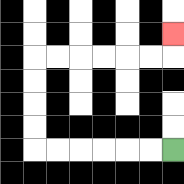{'start': '[7, 6]', 'end': '[7, 1]', 'path_directions': 'L,L,L,L,L,L,U,U,U,U,R,R,R,R,R,R,U', 'path_coordinates': '[[7, 6], [6, 6], [5, 6], [4, 6], [3, 6], [2, 6], [1, 6], [1, 5], [1, 4], [1, 3], [1, 2], [2, 2], [3, 2], [4, 2], [5, 2], [6, 2], [7, 2], [7, 1]]'}